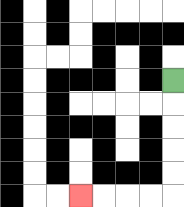{'start': '[7, 3]', 'end': '[3, 8]', 'path_directions': 'D,D,D,D,D,L,L,L,L', 'path_coordinates': '[[7, 3], [7, 4], [7, 5], [7, 6], [7, 7], [7, 8], [6, 8], [5, 8], [4, 8], [3, 8]]'}